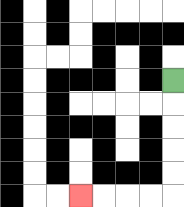{'start': '[7, 3]', 'end': '[3, 8]', 'path_directions': 'D,D,D,D,D,L,L,L,L', 'path_coordinates': '[[7, 3], [7, 4], [7, 5], [7, 6], [7, 7], [7, 8], [6, 8], [5, 8], [4, 8], [3, 8]]'}